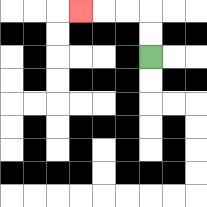{'start': '[6, 2]', 'end': '[3, 0]', 'path_directions': 'U,U,L,L,L', 'path_coordinates': '[[6, 2], [6, 1], [6, 0], [5, 0], [4, 0], [3, 0]]'}